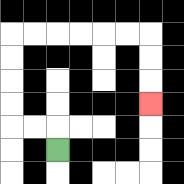{'start': '[2, 6]', 'end': '[6, 4]', 'path_directions': 'U,L,L,U,U,U,U,R,R,R,R,R,R,D,D,D', 'path_coordinates': '[[2, 6], [2, 5], [1, 5], [0, 5], [0, 4], [0, 3], [0, 2], [0, 1], [1, 1], [2, 1], [3, 1], [4, 1], [5, 1], [6, 1], [6, 2], [6, 3], [6, 4]]'}